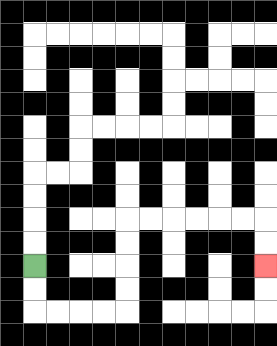{'start': '[1, 11]', 'end': '[11, 11]', 'path_directions': 'D,D,R,R,R,R,U,U,U,U,R,R,R,R,R,R,D,D', 'path_coordinates': '[[1, 11], [1, 12], [1, 13], [2, 13], [3, 13], [4, 13], [5, 13], [5, 12], [5, 11], [5, 10], [5, 9], [6, 9], [7, 9], [8, 9], [9, 9], [10, 9], [11, 9], [11, 10], [11, 11]]'}